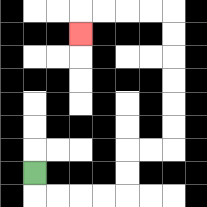{'start': '[1, 7]', 'end': '[3, 1]', 'path_directions': 'D,R,R,R,R,U,U,R,R,U,U,U,U,U,U,L,L,L,L,D', 'path_coordinates': '[[1, 7], [1, 8], [2, 8], [3, 8], [4, 8], [5, 8], [5, 7], [5, 6], [6, 6], [7, 6], [7, 5], [7, 4], [7, 3], [7, 2], [7, 1], [7, 0], [6, 0], [5, 0], [4, 0], [3, 0], [3, 1]]'}